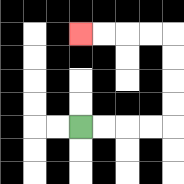{'start': '[3, 5]', 'end': '[3, 1]', 'path_directions': 'R,R,R,R,U,U,U,U,L,L,L,L', 'path_coordinates': '[[3, 5], [4, 5], [5, 5], [6, 5], [7, 5], [7, 4], [7, 3], [7, 2], [7, 1], [6, 1], [5, 1], [4, 1], [3, 1]]'}